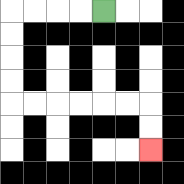{'start': '[4, 0]', 'end': '[6, 6]', 'path_directions': 'L,L,L,L,D,D,D,D,R,R,R,R,R,R,D,D', 'path_coordinates': '[[4, 0], [3, 0], [2, 0], [1, 0], [0, 0], [0, 1], [0, 2], [0, 3], [0, 4], [1, 4], [2, 4], [3, 4], [4, 4], [5, 4], [6, 4], [6, 5], [6, 6]]'}